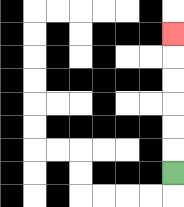{'start': '[7, 7]', 'end': '[7, 1]', 'path_directions': 'U,U,U,U,U,U', 'path_coordinates': '[[7, 7], [7, 6], [7, 5], [7, 4], [7, 3], [7, 2], [7, 1]]'}